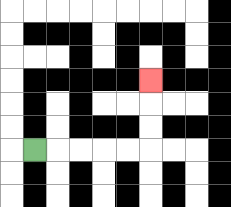{'start': '[1, 6]', 'end': '[6, 3]', 'path_directions': 'R,R,R,R,R,U,U,U', 'path_coordinates': '[[1, 6], [2, 6], [3, 6], [4, 6], [5, 6], [6, 6], [6, 5], [6, 4], [6, 3]]'}